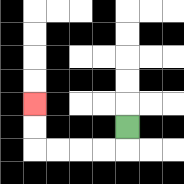{'start': '[5, 5]', 'end': '[1, 4]', 'path_directions': 'D,L,L,L,L,U,U', 'path_coordinates': '[[5, 5], [5, 6], [4, 6], [3, 6], [2, 6], [1, 6], [1, 5], [1, 4]]'}